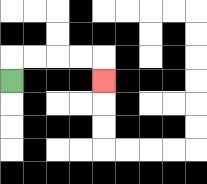{'start': '[0, 3]', 'end': '[4, 3]', 'path_directions': 'U,R,R,R,R,D', 'path_coordinates': '[[0, 3], [0, 2], [1, 2], [2, 2], [3, 2], [4, 2], [4, 3]]'}